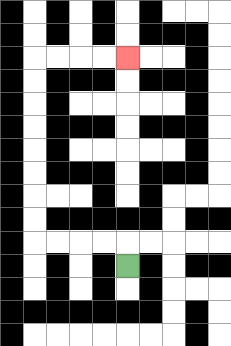{'start': '[5, 11]', 'end': '[5, 2]', 'path_directions': 'U,L,L,L,L,U,U,U,U,U,U,U,U,R,R,R,R', 'path_coordinates': '[[5, 11], [5, 10], [4, 10], [3, 10], [2, 10], [1, 10], [1, 9], [1, 8], [1, 7], [1, 6], [1, 5], [1, 4], [1, 3], [1, 2], [2, 2], [3, 2], [4, 2], [5, 2]]'}